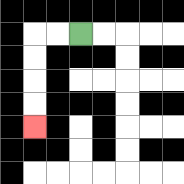{'start': '[3, 1]', 'end': '[1, 5]', 'path_directions': 'L,L,D,D,D,D', 'path_coordinates': '[[3, 1], [2, 1], [1, 1], [1, 2], [1, 3], [1, 4], [1, 5]]'}